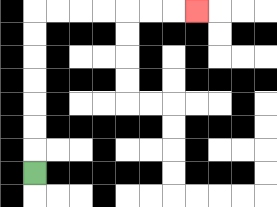{'start': '[1, 7]', 'end': '[8, 0]', 'path_directions': 'U,U,U,U,U,U,U,R,R,R,R,R,R,R', 'path_coordinates': '[[1, 7], [1, 6], [1, 5], [1, 4], [1, 3], [1, 2], [1, 1], [1, 0], [2, 0], [3, 0], [4, 0], [5, 0], [6, 0], [7, 0], [8, 0]]'}